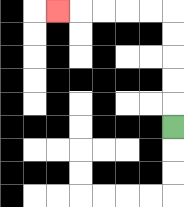{'start': '[7, 5]', 'end': '[2, 0]', 'path_directions': 'U,U,U,U,U,L,L,L,L,L', 'path_coordinates': '[[7, 5], [7, 4], [7, 3], [7, 2], [7, 1], [7, 0], [6, 0], [5, 0], [4, 0], [3, 0], [2, 0]]'}